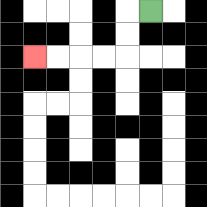{'start': '[6, 0]', 'end': '[1, 2]', 'path_directions': 'L,D,D,L,L,L,L', 'path_coordinates': '[[6, 0], [5, 0], [5, 1], [5, 2], [4, 2], [3, 2], [2, 2], [1, 2]]'}